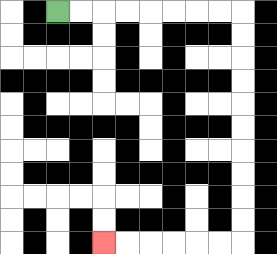{'start': '[2, 0]', 'end': '[4, 10]', 'path_directions': 'R,R,R,R,R,R,R,R,D,D,D,D,D,D,D,D,D,D,L,L,L,L,L,L', 'path_coordinates': '[[2, 0], [3, 0], [4, 0], [5, 0], [6, 0], [7, 0], [8, 0], [9, 0], [10, 0], [10, 1], [10, 2], [10, 3], [10, 4], [10, 5], [10, 6], [10, 7], [10, 8], [10, 9], [10, 10], [9, 10], [8, 10], [7, 10], [6, 10], [5, 10], [4, 10]]'}